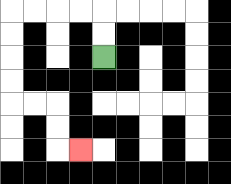{'start': '[4, 2]', 'end': '[3, 6]', 'path_directions': 'U,U,L,L,L,L,D,D,D,D,R,R,D,D,R', 'path_coordinates': '[[4, 2], [4, 1], [4, 0], [3, 0], [2, 0], [1, 0], [0, 0], [0, 1], [0, 2], [0, 3], [0, 4], [1, 4], [2, 4], [2, 5], [2, 6], [3, 6]]'}